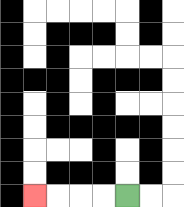{'start': '[5, 8]', 'end': '[1, 8]', 'path_directions': 'L,L,L,L', 'path_coordinates': '[[5, 8], [4, 8], [3, 8], [2, 8], [1, 8]]'}